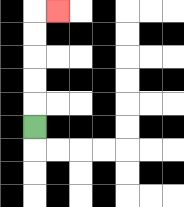{'start': '[1, 5]', 'end': '[2, 0]', 'path_directions': 'U,U,U,U,U,R', 'path_coordinates': '[[1, 5], [1, 4], [1, 3], [1, 2], [1, 1], [1, 0], [2, 0]]'}